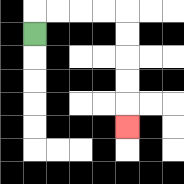{'start': '[1, 1]', 'end': '[5, 5]', 'path_directions': 'U,R,R,R,R,D,D,D,D,D', 'path_coordinates': '[[1, 1], [1, 0], [2, 0], [3, 0], [4, 0], [5, 0], [5, 1], [5, 2], [5, 3], [5, 4], [5, 5]]'}